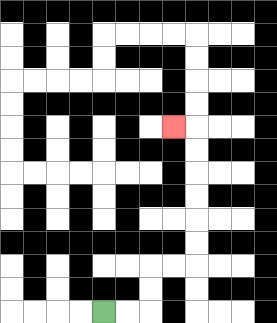{'start': '[4, 13]', 'end': '[7, 5]', 'path_directions': 'R,R,U,U,R,R,U,U,U,U,U,U,L', 'path_coordinates': '[[4, 13], [5, 13], [6, 13], [6, 12], [6, 11], [7, 11], [8, 11], [8, 10], [8, 9], [8, 8], [8, 7], [8, 6], [8, 5], [7, 5]]'}